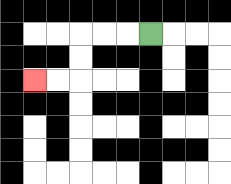{'start': '[6, 1]', 'end': '[1, 3]', 'path_directions': 'L,L,L,D,D,L,L', 'path_coordinates': '[[6, 1], [5, 1], [4, 1], [3, 1], [3, 2], [3, 3], [2, 3], [1, 3]]'}